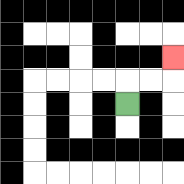{'start': '[5, 4]', 'end': '[7, 2]', 'path_directions': 'U,R,R,U', 'path_coordinates': '[[5, 4], [5, 3], [6, 3], [7, 3], [7, 2]]'}